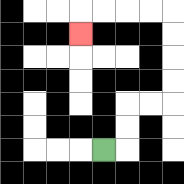{'start': '[4, 6]', 'end': '[3, 1]', 'path_directions': 'R,U,U,R,R,U,U,U,U,L,L,L,L,D', 'path_coordinates': '[[4, 6], [5, 6], [5, 5], [5, 4], [6, 4], [7, 4], [7, 3], [7, 2], [7, 1], [7, 0], [6, 0], [5, 0], [4, 0], [3, 0], [3, 1]]'}